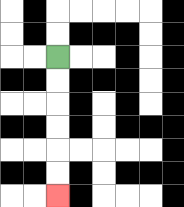{'start': '[2, 2]', 'end': '[2, 8]', 'path_directions': 'D,D,D,D,D,D', 'path_coordinates': '[[2, 2], [2, 3], [2, 4], [2, 5], [2, 6], [2, 7], [2, 8]]'}